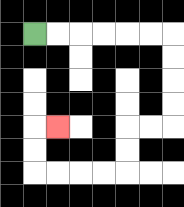{'start': '[1, 1]', 'end': '[2, 5]', 'path_directions': 'R,R,R,R,R,R,D,D,D,D,L,L,D,D,L,L,L,L,U,U,R', 'path_coordinates': '[[1, 1], [2, 1], [3, 1], [4, 1], [5, 1], [6, 1], [7, 1], [7, 2], [7, 3], [7, 4], [7, 5], [6, 5], [5, 5], [5, 6], [5, 7], [4, 7], [3, 7], [2, 7], [1, 7], [1, 6], [1, 5], [2, 5]]'}